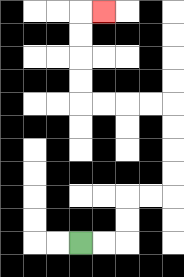{'start': '[3, 10]', 'end': '[4, 0]', 'path_directions': 'R,R,U,U,R,R,U,U,U,U,L,L,L,L,U,U,U,U,R', 'path_coordinates': '[[3, 10], [4, 10], [5, 10], [5, 9], [5, 8], [6, 8], [7, 8], [7, 7], [7, 6], [7, 5], [7, 4], [6, 4], [5, 4], [4, 4], [3, 4], [3, 3], [3, 2], [3, 1], [3, 0], [4, 0]]'}